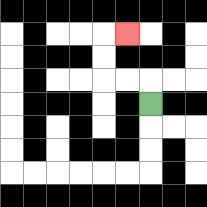{'start': '[6, 4]', 'end': '[5, 1]', 'path_directions': 'U,L,L,U,U,R', 'path_coordinates': '[[6, 4], [6, 3], [5, 3], [4, 3], [4, 2], [4, 1], [5, 1]]'}